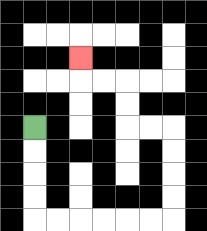{'start': '[1, 5]', 'end': '[3, 2]', 'path_directions': 'D,D,D,D,R,R,R,R,R,R,U,U,U,U,L,L,U,U,L,L,U', 'path_coordinates': '[[1, 5], [1, 6], [1, 7], [1, 8], [1, 9], [2, 9], [3, 9], [4, 9], [5, 9], [6, 9], [7, 9], [7, 8], [7, 7], [7, 6], [7, 5], [6, 5], [5, 5], [5, 4], [5, 3], [4, 3], [3, 3], [3, 2]]'}